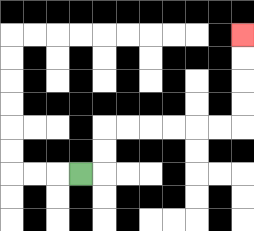{'start': '[3, 7]', 'end': '[10, 1]', 'path_directions': 'R,U,U,R,R,R,R,R,R,U,U,U,U', 'path_coordinates': '[[3, 7], [4, 7], [4, 6], [4, 5], [5, 5], [6, 5], [7, 5], [8, 5], [9, 5], [10, 5], [10, 4], [10, 3], [10, 2], [10, 1]]'}